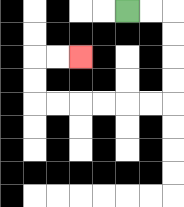{'start': '[5, 0]', 'end': '[3, 2]', 'path_directions': 'R,R,D,D,D,D,L,L,L,L,L,L,U,U,R,R', 'path_coordinates': '[[5, 0], [6, 0], [7, 0], [7, 1], [7, 2], [7, 3], [7, 4], [6, 4], [5, 4], [4, 4], [3, 4], [2, 4], [1, 4], [1, 3], [1, 2], [2, 2], [3, 2]]'}